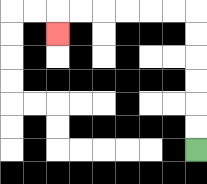{'start': '[8, 6]', 'end': '[2, 1]', 'path_directions': 'U,U,U,U,U,U,L,L,L,L,L,L,D', 'path_coordinates': '[[8, 6], [8, 5], [8, 4], [8, 3], [8, 2], [8, 1], [8, 0], [7, 0], [6, 0], [5, 0], [4, 0], [3, 0], [2, 0], [2, 1]]'}